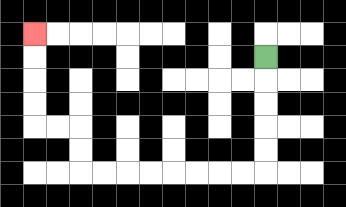{'start': '[11, 2]', 'end': '[1, 1]', 'path_directions': 'D,D,D,D,D,L,L,L,L,L,L,L,L,U,U,L,L,U,U,U,U', 'path_coordinates': '[[11, 2], [11, 3], [11, 4], [11, 5], [11, 6], [11, 7], [10, 7], [9, 7], [8, 7], [7, 7], [6, 7], [5, 7], [4, 7], [3, 7], [3, 6], [3, 5], [2, 5], [1, 5], [1, 4], [1, 3], [1, 2], [1, 1]]'}